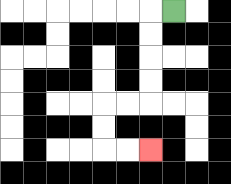{'start': '[7, 0]', 'end': '[6, 6]', 'path_directions': 'L,D,D,D,D,L,L,D,D,R,R', 'path_coordinates': '[[7, 0], [6, 0], [6, 1], [6, 2], [6, 3], [6, 4], [5, 4], [4, 4], [4, 5], [4, 6], [5, 6], [6, 6]]'}